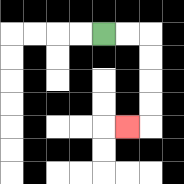{'start': '[4, 1]', 'end': '[5, 5]', 'path_directions': 'R,R,D,D,D,D,L', 'path_coordinates': '[[4, 1], [5, 1], [6, 1], [6, 2], [6, 3], [6, 4], [6, 5], [5, 5]]'}